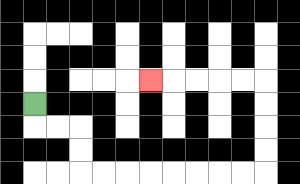{'start': '[1, 4]', 'end': '[6, 3]', 'path_directions': 'D,R,R,D,D,R,R,R,R,R,R,R,R,U,U,U,U,L,L,L,L,L', 'path_coordinates': '[[1, 4], [1, 5], [2, 5], [3, 5], [3, 6], [3, 7], [4, 7], [5, 7], [6, 7], [7, 7], [8, 7], [9, 7], [10, 7], [11, 7], [11, 6], [11, 5], [11, 4], [11, 3], [10, 3], [9, 3], [8, 3], [7, 3], [6, 3]]'}